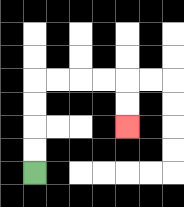{'start': '[1, 7]', 'end': '[5, 5]', 'path_directions': 'U,U,U,U,R,R,R,R,D,D', 'path_coordinates': '[[1, 7], [1, 6], [1, 5], [1, 4], [1, 3], [2, 3], [3, 3], [4, 3], [5, 3], [5, 4], [5, 5]]'}